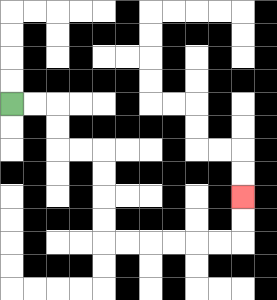{'start': '[0, 4]', 'end': '[10, 8]', 'path_directions': 'R,R,D,D,R,R,D,D,D,D,R,R,R,R,R,R,U,U', 'path_coordinates': '[[0, 4], [1, 4], [2, 4], [2, 5], [2, 6], [3, 6], [4, 6], [4, 7], [4, 8], [4, 9], [4, 10], [5, 10], [6, 10], [7, 10], [8, 10], [9, 10], [10, 10], [10, 9], [10, 8]]'}